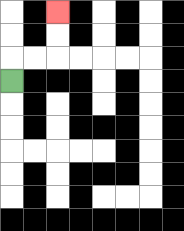{'start': '[0, 3]', 'end': '[2, 0]', 'path_directions': 'U,R,R,U,U', 'path_coordinates': '[[0, 3], [0, 2], [1, 2], [2, 2], [2, 1], [2, 0]]'}